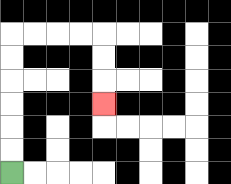{'start': '[0, 7]', 'end': '[4, 4]', 'path_directions': 'U,U,U,U,U,U,R,R,R,R,D,D,D', 'path_coordinates': '[[0, 7], [0, 6], [0, 5], [0, 4], [0, 3], [0, 2], [0, 1], [1, 1], [2, 1], [3, 1], [4, 1], [4, 2], [4, 3], [4, 4]]'}